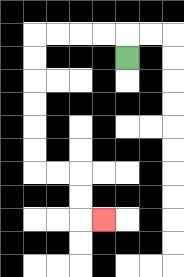{'start': '[5, 2]', 'end': '[4, 9]', 'path_directions': 'U,L,L,L,L,D,D,D,D,D,D,R,R,D,D,R', 'path_coordinates': '[[5, 2], [5, 1], [4, 1], [3, 1], [2, 1], [1, 1], [1, 2], [1, 3], [1, 4], [1, 5], [1, 6], [1, 7], [2, 7], [3, 7], [3, 8], [3, 9], [4, 9]]'}